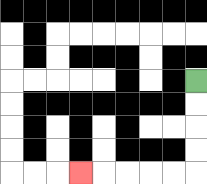{'start': '[8, 3]', 'end': '[3, 7]', 'path_directions': 'D,D,D,D,L,L,L,L,L', 'path_coordinates': '[[8, 3], [8, 4], [8, 5], [8, 6], [8, 7], [7, 7], [6, 7], [5, 7], [4, 7], [3, 7]]'}